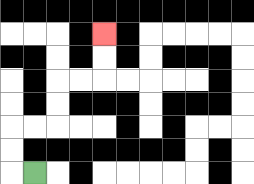{'start': '[1, 7]', 'end': '[4, 1]', 'path_directions': 'L,U,U,R,R,U,U,R,R,U,U', 'path_coordinates': '[[1, 7], [0, 7], [0, 6], [0, 5], [1, 5], [2, 5], [2, 4], [2, 3], [3, 3], [4, 3], [4, 2], [4, 1]]'}